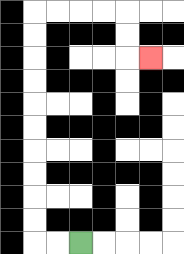{'start': '[3, 10]', 'end': '[6, 2]', 'path_directions': 'L,L,U,U,U,U,U,U,U,U,U,U,R,R,R,R,D,D,R', 'path_coordinates': '[[3, 10], [2, 10], [1, 10], [1, 9], [1, 8], [1, 7], [1, 6], [1, 5], [1, 4], [1, 3], [1, 2], [1, 1], [1, 0], [2, 0], [3, 0], [4, 0], [5, 0], [5, 1], [5, 2], [6, 2]]'}